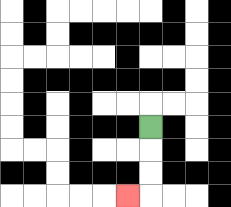{'start': '[6, 5]', 'end': '[5, 8]', 'path_directions': 'D,D,D,L', 'path_coordinates': '[[6, 5], [6, 6], [6, 7], [6, 8], [5, 8]]'}